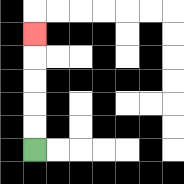{'start': '[1, 6]', 'end': '[1, 1]', 'path_directions': 'U,U,U,U,U', 'path_coordinates': '[[1, 6], [1, 5], [1, 4], [1, 3], [1, 2], [1, 1]]'}